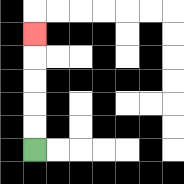{'start': '[1, 6]', 'end': '[1, 1]', 'path_directions': 'U,U,U,U,U', 'path_coordinates': '[[1, 6], [1, 5], [1, 4], [1, 3], [1, 2], [1, 1]]'}